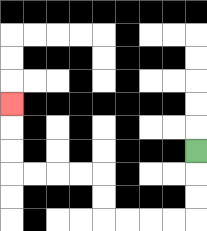{'start': '[8, 6]', 'end': '[0, 4]', 'path_directions': 'D,D,D,L,L,L,L,U,U,L,L,L,L,U,U,U', 'path_coordinates': '[[8, 6], [8, 7], [8, 8], [8, 9], [7, 9], [6, 9], [5, 9], [4, 9], [4, 8], [4, 7], [3, 7], [2, 7], [1, 7], [0, 7], [0, 6], [0, 5], [0, 4]]'}